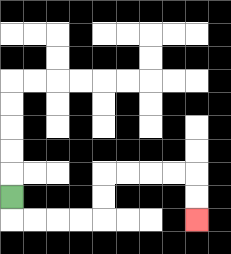{'start': '[0, 8]', 'end': '[8, 9]', 'path_directions': 'D,R,R,R,R,U,U,R,R,R,R,D,D', 'path_coordinates': '[[0, 8], [0, 9], [1, 9], [2, 9], [3, 9], [4, 9], [4, 8], [4, 7], [5, 7], [6, 7], [7, 7], [8, 7], [8, 8], [8, 9]]'}